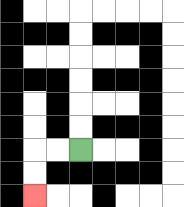{'start': '[3, 6]', 'end': '[1, 8]', 'path_directions': 'L,L,D,D', 'path_coordinates': '[[3, 6], [2, 6], [1, 6], [1, 7], [1, 8]]'}